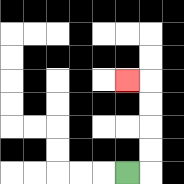{'start': '[5, 7]', 'end': '[5, 3]', 'path_directions': 'R,U,U,U,U,L', 'path_coordinates': '[[5, 7], [6, 7], [6, 6], [6, 5], [6, 4], [6, 3], [5, 3]]'}